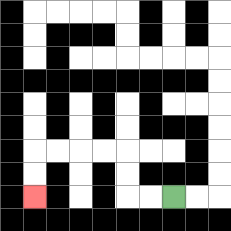{'start': '[7, 8]', 'end': '[1, 8]', 'path_directions': 'L,L,U,U,L,L,L,L,D,D', 'path_coordinates': '[[7, 8], [6, 8], [5, 8], [5, 7], [5, 6], [4, 6], [3, 6], [2, 6], [1, 6], [1, 7], [1, 8]]'}